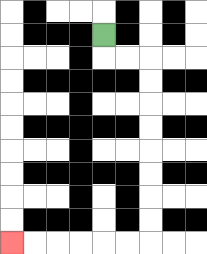{'start': '[4, 1]', 'end': '[0, 10]', 'path_directions': 'D,R,R,D,D,D,D,D,D,D,D,L,L,L,L,L,L', 'path_coordinates': '[[4, 1], [4, 2], [5, 2], [6, 2], [6, 3], [6, 4], [6, 5], [6, 6], [6, 7], [6, 8], [6, 9], [6, 10], [5, 10], [4, 10], [3, 10], [2, 10], [1, 10], [0, 10]]'}